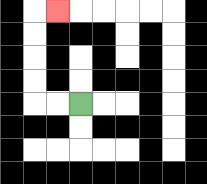{'start': '[3, 4]', 'end': '[2, 0]', 'path_directions': 'L,L,U,U,U,U,R', 'path_coordinates': '[[3, 4], [2, 4], [1, 4], [1, 3], [1, 2], [1, 1], [1, 0], [2, 0]]'}